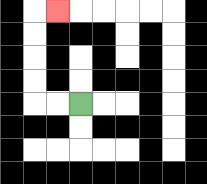{'start': '[3, 4]', 'end': '[2, 0]', 'path_directions': 'L,L,U,U,U,U,R', 'path_coordinates': '[[3, 4], [2, 4], [1, 4], [1, 3], [1, 2], [1, 1], [1, 0], [2, 0]]'}